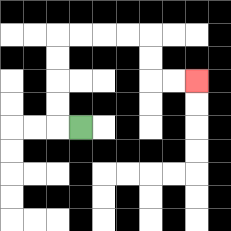{'start': '[3, 5]', 'end': '[8, 3]', 'path_directions': 'L,U,U,U,U,R,R,R,R,D,D,R,R', 'path_coordinates': '[[3, 5], [2, 5], [2, 4], [2, 3], [2, 2], [2, 1], [3, 1], [4, 1], [5, 1], [6, 1], [6, 2], [6, 3], [7, 3], [8, 3]]'}